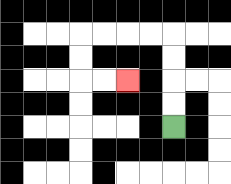{'start': '[7, 5]', 'end': '[5, 3]', 'path_directions': 'U,U,U,U,L,L,L,L,D,D,R,R', 'path_coordinates': '[[7, 5], [7, 4], [7, 3], [7, 2], [7, 1], [6, 1], [5, 1], [4, 1], [3, 1], [3, 2], [3, 3], [4, 3], [5, 3]]'}